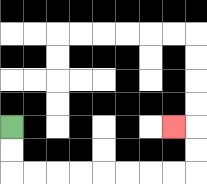{'start': '[0, 5]', 'end': '[7, 5]', 'path_directions': 'D,D,R,R,R,R,R,R,R,R,U,U,L', 'path_coordinates': '[[0, 5], [0, 6], [0, 7], [1, 7], [2, 7], [3, 7], [4, 7], [5, 7], [6, 7], [7, 7], [8, 7], [8, 6], [8, 5], [7, 5]]'}